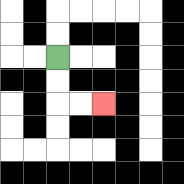{'start': '[2, 2]', 'end': '[4, 4]', 'path_directions': 'D,D,R,R', 'path_coordinates': '[[2, 2], [2, 3], [2, 4], [3, 4], [4, 4]]'}